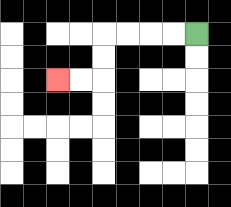{'start': '[8, 1]', 'end': '[2, 3]', 'path_directions': 'L,L,L,L,D,D,L,L', 'path_coordinates': '[[8, 1], [7, 1], [6, 1], [5, 1], [4, 1], [4, 2], [4, 3], [3, 3], [2, 3]]'}